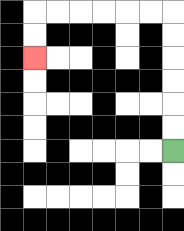{'start': '[7, 6]', 'end': '[1, 2]', 'path_directions': 'U,U,U,U,U,U,L,L,L,L,L,L,D,D', 'path_coordinates': '[[7, 6], [7, 5], [7, 4], [7, 3], [7, 2], [7, 1], [7, 0], [6, 0], [5, 0], [4, 0], [3, 0], [2, 0], [1, 0], [1, 1], [1, 2]]'}